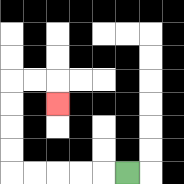{'start': '[5, 7]', 'end': '[2, 4]', 'path_directions': 'L,L,L,L,L,U,U,U,U,R,R,D', 'path_coordinates': '[[5, 7], [4, 7], [3, 7], [2, 7], [1, 7], [0, 7], [0, 6], [0, 5], [0, 4], [0, 3], [1, 3], [2, 3], [2, 4]]'}